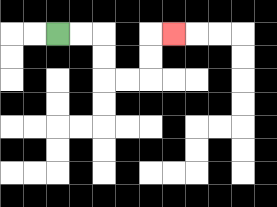{'start': '[2, 1]', 'end': '[7, 1]', 'path_directions': 'R,R,D,D,R,R,U,U,R', 'path_coordinates': '[[2, 1], [3, 1], [4, 1], [4, 2], [4, 3], [5, 3], [6, 3], [6, 2], [6, 1], [7, 1]]'}